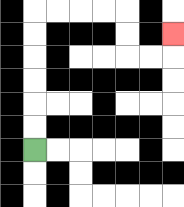{'start': '[1, 6]', 'end': '[7, 1]', 'path_directions': 'U,U,U,U,U,U,R,R,R,R,D,D,R,R,U', 'path_coordinates': '[[1, 6], [1, 5], [1, 4], [1, 3], [1, 2], [1, 1], [1, 0], [2, 0], [3, 0], [4, 0], [5, 0], [5, 1], [5, 2], [6, 2], [7, 2], [7, 1]]'}